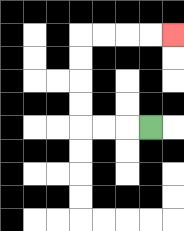{'start': '[6, 5]', 'end': '[7, 1]', 'path_directions': 'L,L,L,U,U,U,U,R,R,R,R', 'path_coordinates': '[[6, 5], [5, 5], [4, 5], [3, 5], [3, 4], [3, 3], [3, 2], [3, 1], [4, 1], [5, 1], [6, 1], [7, 1]]'}